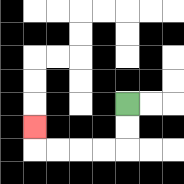{'start': '[5, 4]', 'end': '[1, 5]', 'path_directions': 'D,D,L,L,L,L,U', 'path_coordinates': '[[5, 4], [5, 5], [5, 6], [4, 6], [3, 6], [2, 6], [1, 6], [1, 5]]'}